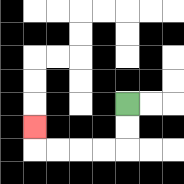{'start': '[5, 4]', 'end': '[1, 5]', 'path_directions': 'D,D,L,L,L,L,U', 'path_coordinates': '[[5, 4], [5, 5], [5, 6], [4, 6], [3, 6], [2, 6], [1, 6], [1, 5]]'}